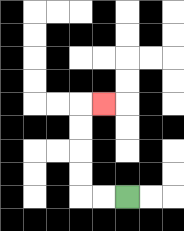{'start': '[5, 8]', 'end': '[4, 4]', 'path_directions': 'L,L,U,U,U,U,R', 'path_coordinates': '[[5, 8], [4, 8], [3, 8], [3, 7], [3, 6], [3, 5], [3, 4], [4, 4]]'}